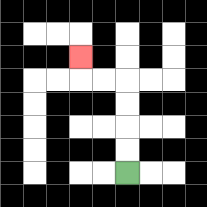{'start': '[5, 7]', 'end': '[3, 2]', 'path_directions': 'U,U,U,U,L,L,U', 'path_coordinates': '[[5, 7], [5, 6], [5, 5], [5, 4], [5, 3], [4, 3], [3, 3], [3, 2]]'}